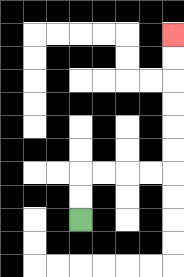{'start': '[3, 9]', 'end': '[7, 1]', 'path_directions': 'U,U,R,R,R,R,U,U,U,U,U,U', 'path_coordinates': '[[3, 9], [3, 8], [3, 7], [4, 7], [5, 7], [6, 7], [7, 7], [7, 6], [7, 5], [7, 4], [7, 3], [7, 2], [7, 1]]'}